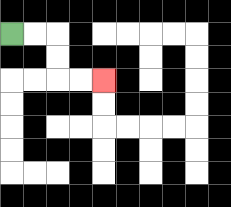{'start': '[0, 1]', 'end': '[4, 3]', 'path_directions': 'R,R,D,D,R,R', 'path_coordinates': '[[0, 1], [1, 1], [2, 1], [2, 2], [2, 3], [3, 3], [4, 3]]'}